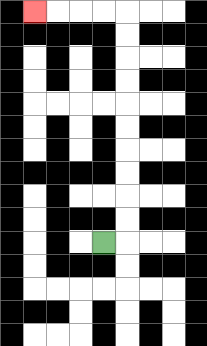{'start': '[4, 10]', 'end': '[1, 0]', 'path_directions': 'R,U,U,U,U,U,U,U,U,U,U,L,L,L,L', 'path_coordinates': '[[4, 10], [5, 10], [5, 9], [5, 8], [5, 7], [5, 6], [5, 5], [5, 4], [5, 3], [5, 2], [5, 1], [5, 0], [4, 0], [3, 0], [2, 0], [1, 0]]'}